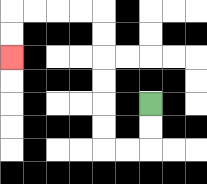{'start': '[6, 4]', 'end': '[0, 2]', 'path_directions': 'D,D,L,L,U,U,U,U,U,U,L,L,L,L,D,D', 'path_coordinates': '[[6, 4], [6, 5], [6, 6], [5, 6], [4, 6], [4, 5], [4, 4], [4, 3], [4, 2], [4, 1], [4, 0], [3, 0], [2, 0], [1, 0], [0, 0], [0, 1], [0, 2]]'}